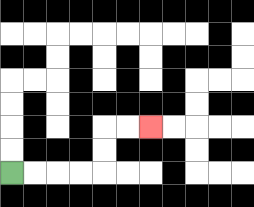{'start': '[0, 7]', 'end': '[6, 5]', 'path_directions': 'R,R,R,R,U,U,R,R', 'path_coordinates': '[[0, 7], [1, 7], [2, 7], [3, 7], [4, 7], [4, 6], [4, 5], [5, 5], [6, 5]]'}